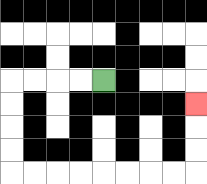{'start': '[4, 3]', 'end': '[8, 4]', 'path_directions': 'L,L,L,L,D,D,D,D,R,R,R,R,R,R,R,R,U,U,U', 'path_coordinates': '[[4, 3], [3, 3], [2, 3], [1, 3], [0, 3], [0, 4], [0, 5], [0, 6], [0, 7], [1, 7], [2, 7], [3, 7], [4, 7], [5, 7], [6, 7], [7, 7], [8, 7], [8, 6], [8, 5], [8, 4]]'}